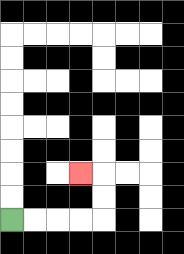{'start': '[0, 9]', 'end': '[3, 7]', 'path_directions': 'R,R,R,R,U,U,L', 'path_coordinates': '[[0, 9], [1, 9], [2, 9], [3, 9], [4, 9], [4, 8], [4, 7], [3, 7]]'}